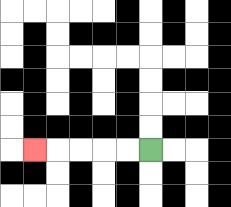{'start': '[6, 6]', 'end': '[1, 6]', 'path_directions': 'L,L,L,L,L', 'path_coordinates': '[[6, 6], [5, 6], [4, 6], [3, 6], [2, 6], [1, 6]]'}